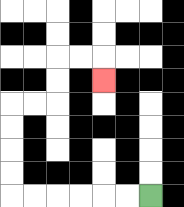{'start': '[6, 8]', 'end': '[4, 3]', 'path_directions': 'L,L,L,L,L,L,U,U,U,U,R,R,U,U,R,R,D', 'path_coordinates': '[[6, 8], [5, 8], [4, 8], [3, 8], [2, 8], [1, 8], [0, 8], [0, 7], [0, 6], [0, 5], [0, 4], [1, 4], [2, 4], [2, 3], [2, 2], [3, 2], [4, 2], [4, 3]]'}